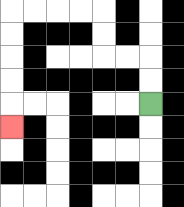{'start': '[6, 4]', 'end': '[0, 5]', 'path_directions': 'U,U,L,L,U,U,L,L,L,L,D,D,D,D,D', 'path_coordinates': '[[6, 4], [6, 3], [6, 2], [5, 2], [4, 2], [4, 1], [4, 0], [3, 0], [2, 0], [1, 0], [0, 0], [0, 1], [0, 2], [0, 3], [0, 4], [0, 5]]'}